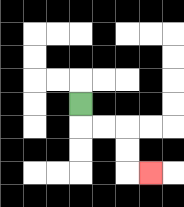{'start': '[3, 4]', 'end': '[6, 7]', 'path_directions': 'D,R,R,D,D,R', 'path_coordinates': '[[3, 4], [3, 5], [4, 5], [5, 5], [5, 6], [5, 7], [6, 7]]'}